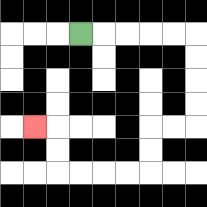{'start': '[3, 1]', 'end': '[1, 5]', 'path_directions': 'R,R,R,R,R,D,D,D,D,L,L,D,D,L,L,L,L,U,U,L', 'path_coordinates': '[[3, 1], [4, 1], [5, 1], [6, 1], [7, 1], [8, 1], [8, 2], [8, 3], [8, 4], [8, 5], [7, 5], [6, 5], [6, 6], [6, 7], [5, 7], [4, 7], [3, 7], [2, 7], [2, 6], [2, 5], [1, 5]]'}